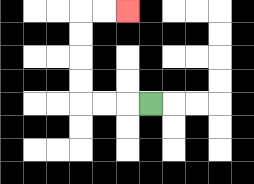{'start': '[6, 4]', 'end': '[5, 0]', 'path_directions': 'L,L,L,U,U,U,U,R,R', 'path_coordinates': '[[6, 4], [5, 4], [4, 4], [3, 4], [3, 3], [3, 2], [3, 1], [3, 0], [4, 0], [5, 0]]'}